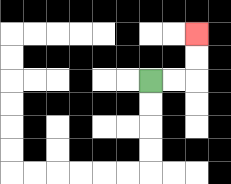{'start': '[6, 3]', 'end': '[8, 1]', 'path_directions': 'R,R,U,U', 'path_coordinates': '[[6, 3], [7, 3], [8, 3], [8, 2], [8, 1]]'}